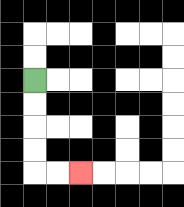{'start': '[1, 3]', 'end': '[3, 7]', 'path_directions': 'D,D,D,D,R,R', 'path_coordinates': '[[1, 3], [1, 4], [1, 5], [1, 6], [1, 7], [2, 7], [3, 7]]'}